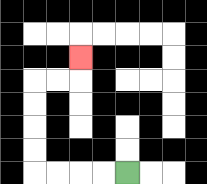{'start': '[5, 7]', 'end': '[3, 2]', 'path_directions': 'L,L,L,L,U,U,U,U,R,R,U', 'path_coordinates': '[[5, 7], [4, 7], [3, 7], [2, 7], [1, 7], [1, 6], [1, 5], [1, 4], [1, 3], [2, 3], [3, 3], [3, 2]]'}